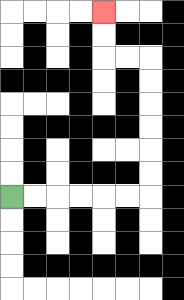{'start': '[0, 8]', 'end': '[4, 0]', 'path_directions': 'R,R,R,R,R,R,U,U,U,U,U,U,L,L,U,U', 'path_coordinates': '[[0, 8], [1, 8], [2, 8], [3, 8], [4, 8], [5, 8], [6, 8], [6, 7], [6, 6], [6, 5], [6, 4], [6, 3], [6, 2], [5, 2], [4, 2], [4, 1], [4, 0]]'}